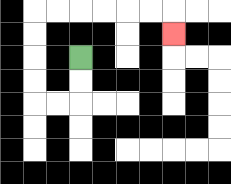{'start': '[3, 2]', 'end': '[7, 1]', 'path_directions': 'D,D,L,L,U,U,U,U,R,R,R,R,R,R,D', 'path_coordinates': '[[3, 2], [3, 3], [3, 4], [2, 4], [1, 4], [1, 3], [1, 2], [1, 1], [1, 0], [2, 0], [3, 0], [4, 0], [5, 0], [6, 0], [7, 0], [7, 1]]'}